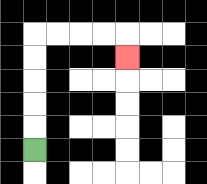{'start': '[1, 6]', 'end': '[5, 2]', 'path_directions': 'U,U,U,U,U,R,R,R,R,D', 'path_coordinates': '[[1, 6], [1, 5], [1, 4], [1, 3], [1, 2], [1, 1], [2, 1], [3, 1], [4, 1], [5, 1], [5, 2]]'}